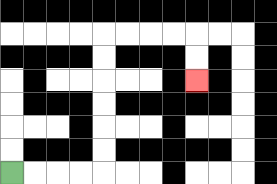{'start': '[0, 7]', 'end': '[8, 3]', 'path_directions': 'R,R,R,R,U,U,U,U,U,U,R,R,R,R,D,D', 'path_coordinates': '[[0, 7], [1, 7], [2, 7], [3, 7], [4, 7], [4, 6], [4, 5], [4, 4], [4, 3], [4, 2], [4, 1], [5, 1], [6, 1], [7, 1], [8, 1], [8, 2], [8, 3]]'}